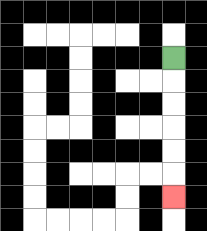{'start': '[7, 2]', 'end': '[7, 8]', 'path_directions': 'D,D,D,D,D,D', 'path_coordinates': '[[7, 2], [7, 3], [7, 4], [7, 5], [7, 6], [7, 7], [7, 8]]'}